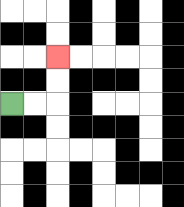{'start': '[0, 4]', 'end': '[2, 2]', 'path_directions': 'R,R,U,U', 'path_coordinates': '[[0, 4], [1, 4], [2, 4], [2, 3], [2, 2]]'}